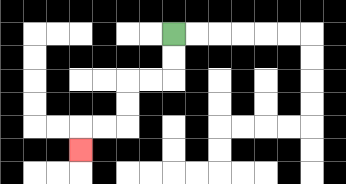{'start': '[7, 1]', 'end': '[3, 6]', 'path_directions': 'D,D,L,L,D,D,L,L,D', 'path_coordinates': '[[7, 1], [7, 2], [7, 3], [6, 3], [5, 3], [5, 4], [5, 5], [4, 5], [3, 5], [3, 6]]'}